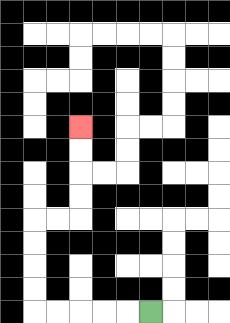{'start': '[6, 13]', 'end': '[3, 5]', 'path_directions': 'L,L,L,L,L,U,U,U,U,R,R,U,U,U,U', 'path_coordinates': '[[6, 13], [5, 13], [4, 13], [3, 13], [2, 13], [1, 13], [1, 12], [1, 11], [1, 10], [1, 9], [2, 9], [3, 9], [3, 8], [3, 7], [3, 6], [3, 5]]'}